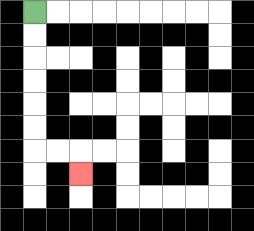{'start': '[1, 0]', 'end': '[3, 7]', 'path_directions': 'D,D,D,D,D,D,R,R,D', 'path_coordinates': '[[1, 0], [1, 1], [1, 2], [1, 3], [1, 4], [1, 5], [1, 6], [2, 6], [3, 6], [3, 7]]'}